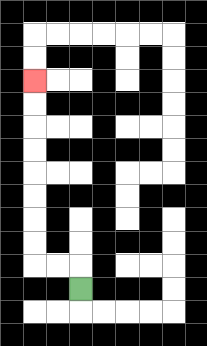{'start': '[3, 12]', 'end': '[1, 3]', 'path_directions': 'U,L,L,U,U,U,U,U,U,U,U', 'path_coordinates': '[[3, 12], [3, 11], [2, 11], [1, 11], [1, 10], [1, 9], [1, 8], [1, 7], [1, 6], [1, 5], [1, 4], [1, 3]]'}